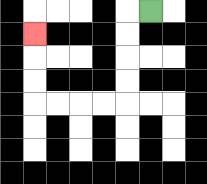{'start': '[6, 0]', 'end': '[1, 1]', 'path_directions': 'L,D,D,D,D,L,L,L,L,U,U,U', 'path_coordinates': '[[6, 0], [5, 0], [5, 1], [5, 2], [5, 3], [5, 4], [4, 4], [3, 4], [2, 4], [1, 4], [1, 3], [1, 2], [1, 1]]'}